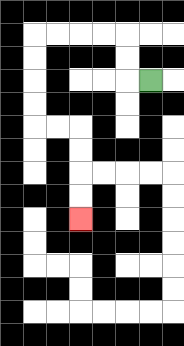{'start': '[6, 3]', 'end': '[3, 9]', 'path_directions': 'L,U,U,L,L,L,L,D,D,D,D,R,R,D,D,D,D', 'path_coordinates': '[[6, 3], [5, 3], [5, 2], [5, 1], [4, 1], [3, 1], [2, 1], [1, 1], [1, 2], [1, 3], [1, 4], [1, 5], [2, 5], [3, 5], [3, 6], [3, 7], [3, 8], [3, 9]]'}